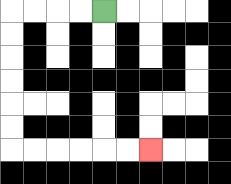{'start': '[4, 0]', 'end': '[6, 6]', 'path_directions': 'L,L,L,L,D,D,D,D,D,D,R,R,R,R,R,R', 'path_coordinates': '[[4, 0], [3, 0], [2, 0], [1, 0], [0, 0], [0, 1], [0, 2], [0, 3], [0, 4], [0, 5], [0, 6], [1, 6], [2, 6], [3, 6], [4, 6], [5, 6], [6, 6]]'}